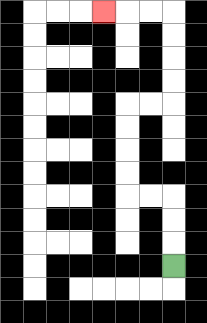{'start': '[7, 11]', 'end': '[4, 0]', 'path_directions': 'U,U,U,L,L,U,U,U,U,R,R,U,U,U,U,L,L,L', 'path_coordinates': '[[7, 11], [7, 10], [7, 9], [7, 8], [6, 8], [5, 8], [5, 7], [5, 6], [5, 5], [5, 4], [6, 4], [7, 4], [7, 3], [7, 2], [7, 1], [7, 0], [6, 0], [5, 0], [4, 0]]'}